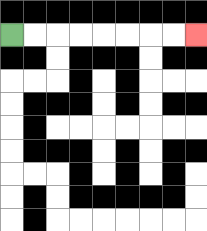{'start': '[0, 1]', 'end': '[8, 1]', 'path_directions': 'R,R,R,R,R,R,R,R', 'path_coordinates': '[[0, 1], [1, 1], [2, 1], [3, 1], [4, 1], [5, 1], [6, 1], [7, 1], [8, 1]]'}